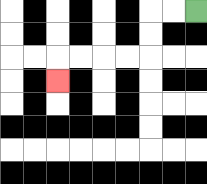{'start': '[8, 0]', 'end': '[2, 3]', 'path_directions': 'L,L,D,D,L,L,L,L,D', 'path_coordinates': '[[8, 0], [7, 0], [6, 0], [6, 1], [6, 2], [5, 2], [4, 2], [3, 2], [2, 2], [2, 3]]'}